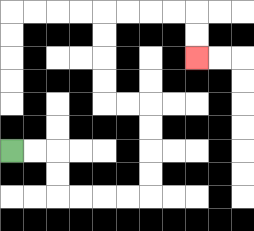{'start': '[0, 6]', 'end': '[8, 2]', 'path_directions': 'R,R,D,D,R,R,R,R,U,U,U,U,L,L,U,U,U,U,R,R,R,R,D,D', 'path_coordinates': '[[0, 6], [1, 6], [2, 6], [2, 7], [2, 8], [3, 8], [4, 8], [5, 8], [6, 8], [6, 7], [6, 6], [6, 5], [6, 4], [5, 4], [4, 4], [4, 3], [4, 2], [4, 1], [4, 0], [5, 0], [6, 0], [7, 0], [8, 0], [8, 1], [8, 2]]'}